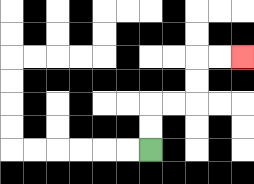{'start': '[6, 6]', 'end': '[10, 2]', 'path_directions': 'U,U,R,R,U,U,R,R', 'path_coordinates': '[[6, 6], [6, 5], [6, 4], [7, 4], [8, 4], [8, 3], [8, 2], [9, 2], [10, 2]]'}